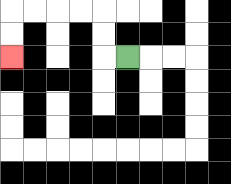{'start': '[5, 2]', 'end': '[0, 2]', 'path_directions': 'L,U,U,L,L,L,L,D,D', 'path_coordinates': '[[5, 2], [4, 2], [4, 1], [4, 0], [3, 0], [2, 0], [1, 0], [0, 0], [0, 1], [0, 2]]'}